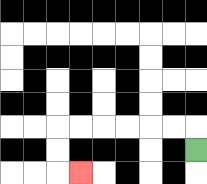{'start': '[8, 6]', 'end': '[3, 7]', 'path_directions': 'U,L,L,L,L,L,L,D,D,R', 'path_coordinates': '[[8, 6], [8, 5], [7, 5], [6, 5], [5, 5], [4, 5], [3, 5], [2, 5], [2, 6], [2, 7], [3, 7]]'}